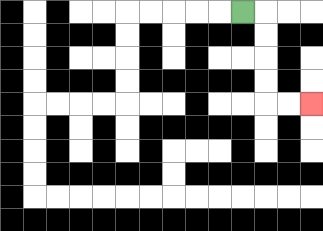{'start': '[10, 0]', 'end': '[13, 4]', 'path_directions': 'R,D,D,D,D,R,R', 'path_coordinates': '[[10, 0], [11, 0], [11, 1], [11, 2], [11, 3], [11, 4], [12, 4], [13, 4]]'}